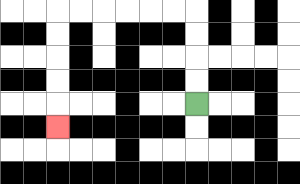{'start': '[8, 4]', 'end': '[2, 5]', 'path_directions': 'U,U,U,U,L,L,L,L,L,L,D,D,D,D,D', 'path_coordinates': '[[8, 4], [8, 3], [8, 2], [8, 1], [8, 0], [7, 0], [6, 0], [5, 0], [4, 0], [3, 0], [2, 0], [2, 1], [2, 2], [2, 3], [2, 4], [2, 5]]'}